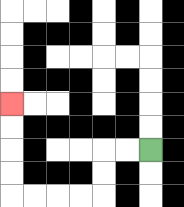{'start': '[6, 6]', 'end': '[0, 4]', 'path_directions': 'L,L,D,D,L,L,L,L,U,U,U,U', 'path_coordinates': '[[6, 6], [5, 6], [4, 6], [4, 7], [4, 8], [3, 8], [2, 8], [1, 8], [0, 8], [0, 7], [0, 6], [0, 5], [0, 4]]'}